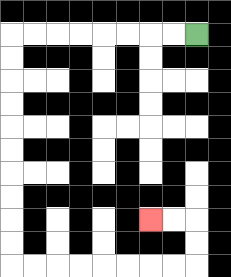{'start': '[8, 1]', 'end': '[6, 9]', 'path_directions': 'L,L,L,L,L,L,L,L,D,D,D,D,D,D,D,D,D,D,R,R,R,R,R,R,R,R,U,U,L,L', 'path_coordinates': '[[8, 1], [7, 1], [6, 1], [5, 1], [4, 1], [3, 1], [2, 1], [1, 1], [0, 1], [0, 2], [0, 3], [0, 4], [0, 5], [0, 6], [0, 7], [0, 8], [0, 9], [0, 10], [0, 11], [1, 11], [2, 11], [3, 11], [4, 11], [5, 11], [6, 11], [7, 11], [8, 11], [8, 10], [8, 9], [7, 9], [6, 9]]'}